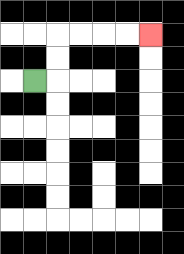{'start': '[1, 3]', 'end': '[6, 1]', 'path_directions': 'R,U,U,R,R,R,R', 'path_coordinates': '[[1, 3], [2, 3], [2, 2], [2, 1], [3, 1], [4, 1], [5, 1], [6, 1]]'}